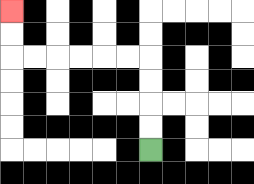{'start': '[6, 6]', 'end': '[0, 0]', 'path_directions': 'U,U,U,U,L,L,L,L,L,L,U,U', 'path_coordinates': '[[6, 6], [6, 5], [6, 4], [6, 3], [6, 2], [5, 2], [4, 2], [3, 2], [2, 2], [1, 2], [0, 2], [0, 1], [0, 0]]'}